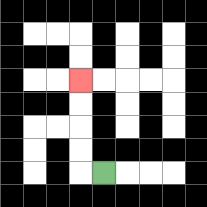{'start': '[4, 7]', 'end': '[3, 3]', 'path_directions': 'L,U,U,U,U', 'path_coordinates': '[[4, 7], [3, 7], [3, 6], [3, 5], [3, 4], [3, 3]]'}